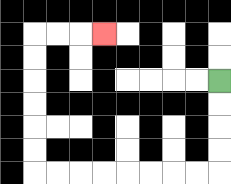{'start': '[9, 3]', 'end': '[4, 1]', 'path_directions': 'D,D,D,D,L,L,L,L,L,L,L,L,U,U,U,U,U,U,R,R,R', 'path_coordinates': '[[9, 3], [9, 4], [9, 5], [9, 6], [9, 7], [8, 7], [7, 7], [6, 7], [5, 7], [4, 7], [3, 7], [2, 7], [1, 7], [1, 6], [1, 5], [1, 4], [1, 3], [1, 2], [1, 1], [2, 1], [3, 1], [4, 1]]'}